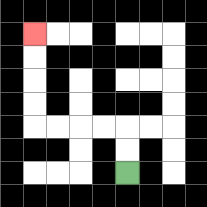{'start': '[5, 7]', 'end': '[1, 1]', 'path_directions': 'U,U,L,L,L,L,U,U,U,U', 'path_coordinates': '[[5, 7], [5, 6], [5, 5], [4, 5], [3, 5], [2, 5], [1, 5], [1, 4], [1, 3], [1, 2], [1, 1]]'}